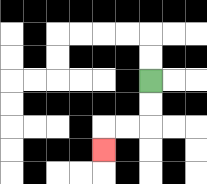{'start': '[6, 3]', 'end': '[4, 6]', 'path_directions': 'D,D,L,L,D', 'path_coordinates': '[[6, 3], [6, 4], [6, 5], [5, 5], [4, 5], [4, 6]]'}